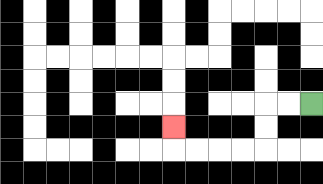{'start': '[13, 4]', 'end': '[7, 5]', 'path_directions': 'L,L,D,D,L,L,L,L,U', 'path_coordinates': '[[13, 4], [12, 4], [11, 4], [11, 5], [11, 6], [10, 6], [9, 6], [8, 6], [7, 6], [7, 5]]'}